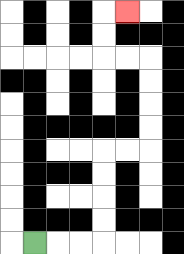{'start': '[1, 10]', 'end': '[5, 0]', 'path_directions': 'R,R,R,U,U,U,U,R,R,U,U,U,U,L,L,U,U,R', 'path_coordinates': '[[1, 10], [2, 10], [3, 10], [4, 10], [4, 9], [4, 8], [4, 7], [4, 6], [5, 6], [6, 6], [6, 5], [6, 4], [6, 3], [6, 2], [5, 2], [4, 2], [4, 1], [4, 0], [5, 0]]'}